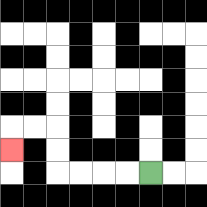{'start': '[6, 7]', 'end': '[0, 6]', 'path_directions': 'L,L,L,L,U,U,L,L,D', 'path_coordinates': '[[6, 7], [5, 7], [4, 7], [3, 7], [2, 7], [2, 6], [2, 5], [1, 5], [0, 5], [0, 6]]'}